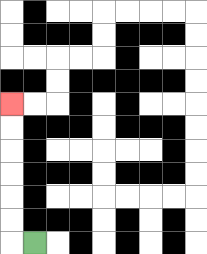{'start': '[1, 10]', 'end': '[0, 4]', 'path_directions': 'L,U,U,U,U,U,U', 'path_coordinates': '[[1, 10], [0, 10], [0, 9], [0, 8], [0, 7], [0, 6], [0, 5], [0, 4]]'}